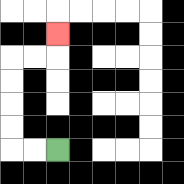{'start': '[2, 6]', 'end': '[2, 1]', 'path_directions': 'L,L,U,U,U,U,R,R,U', 'path_coordinates': '[[2, 6], [1, 6], [0, 6], [0, 5], [0, 4], [0, 3], [0, 2], [1, 2], [2, 2], [2, 1]]'}